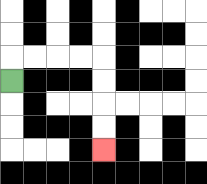{'start': '[0, 3]', 'end': '[4, 6]', 'path_directions': 'U,R,R,R,R,D,D,D,D', 'path_coordinates': '[[0, 3], [0, 2], [1, 2], [2, 2], [3, 2], [4, 2], [4, 3], [4, 4], [4, 5], [4, 6]]'}